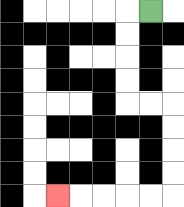{'start': '[6, 0]', 'end': '[2, 8]', 'path_directions': 'L,D,D,D,D,R,R,D,D,D,D,L,L,L,L,L', 'path_coordinates': '[[6, 0], [5, 0], [5, 1], [5, 2], [5, 3], [5, 4], [6, 4], [7, 4], [7, 5], [7, 6], [7, 7], [7, 8], [6, 8], [5, 8], [4, 8], [3, 8], [2, 8]]'}